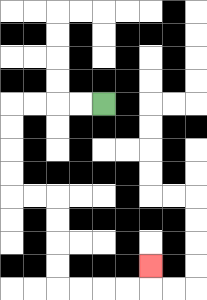{'start': '[4, 4]', 'end': '[6, 11]', 'path_directions': 'L,L,L,L,D,D,D,D,R,R,D,D,D,D,R,R,R,R,U', 'path_coordinates': '[[4, 4], [3, 4], [2, 4], [1, 4], [0, 4], [0, 5], [0, 6], [0, 7], [0, 8], [1, 8], [2, 8], [2, 9], [2, 10], [2, 11], [2, 12], [3, 12], [4, 12], [5, 12], [6, 12], [6, 11]]'}